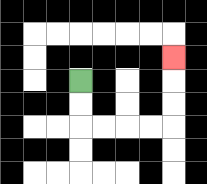{'start': '[3, 3]', 'end': '[7, 2]', 'path_directions': 'D,D,R,R,R,R,U,U,U', 'path_coordinates': '[[3, 3], [3, 4], [3, 5], [4, 5], [5, 5], [6, 5], [7, 5], [7, 4], [7, 3], [7, 2]]'}